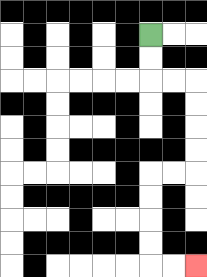{'start': '[6, 1]', 'end': '[8, 11]', 'path_directions': 'D,D,R,R,D,D,D,D,L,L,D,D,D,D,R,R', 'path_coordinates': '[[6, 1], [6, 2], [6, 3], [7, 3], [8, 3], [8, 4], [8, 5], [8, 6], [8, 7], [7, 7], [6, 7], [6, 8], [6, 9], [6, 10], [6, 11], [7, 11], [8, 11]]'}